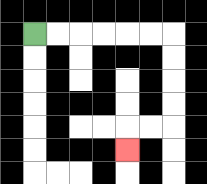{'start': '[1, 1]', 'end': '[5, 6]', 'path_directions': 'R,R,R,R,R,R,D,D,D,D,L,L,D', 'path_coordinates': '[[1, 1], [2, 1], [3, 1], [4, 1], [5, 1], [6, 1], [7, 1], [7, 2], [7, 3], [7, 4], [7, 5], [6, 5], [5, 5], [5, 6]]'}